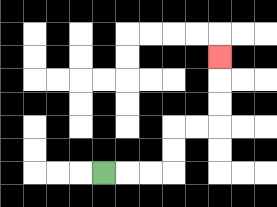{'start': '[4, 7]', 'end': '[9, 2]', 'path_directions': 'R,R,R,U,U,R,R,U,U,U', 'path_coordinates': '[[4, 7], [5, 7], [6, 7], [7, 7], [7, 6], [7, 5], [8, 5], [9, 5], [9, 4], [9, 3], [9, 2]]'}